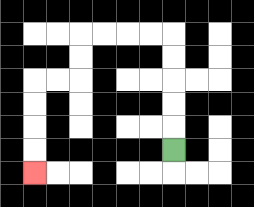{'start': '[7, 6]', 'end': '[1, 7]', 'path_directions': 'U,U,U,U,U,L,L,L,L,D,D,L,L,D,D,D,D', 'path_coordinates': '[[7, 6], [7, 5], [7, 4], [7, 3], [7, 2], [7, 1], [6, 1], [5, 1], [4, 1], [3, 1], [3, 2], [3, 3], [2, 3], [1, 3], [1, 4], [1, 5], [1, 6], [1, 7]]'}